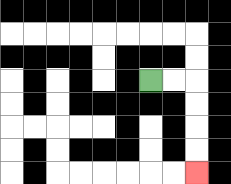{'start': '[6, 3]', 'end': '[8, 7]', 'path_directions': 'R,R,D,D,D,D', 'path_coordinates': '[[6, 3], [7, 3], [8, 3], [8, 4], [8, 5], [8, 6], [8, 7]]'}